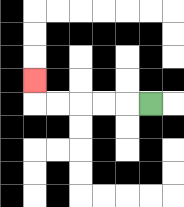{'start': '[6, 4]', 'end': '[1, 3]', 'path_directions': 'L,L,L,L,L,U', 'path_coordinates': '[[6, 4], [5, 4], [4, 4], [3, 4], [2, 4], [1, 4], [1, 3]]'}